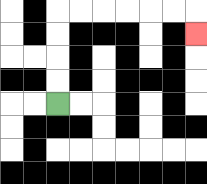{'start': '[2, 4]', 'end': '[8, 1]', 'path_directions': 'U,U,U,U,R,R,R,R,R,R,D', 'path_coordinates': '[[2, 4], [2, 3], [2, 2], [2, 1], [2, 0], [3, 0], [4, 0], [5, 0], [6, 0], [7, 0], [8, 0], [8, 1]]'}